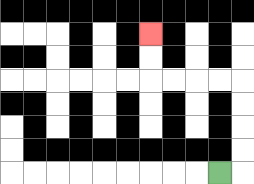{'start': '[9, 7]', 'end': '[6, 1]', 'path_directions': 'R,U,U,U,U,L,L,L,L,U,U', 'path_coordinates': '[[9, 7], [10, 7], [10, 6], [10, 5], [10, 4], [10, 3], [9, 3], [8, 3], [7, 3], [6, 3], [6, 2], [6, 1]]'}